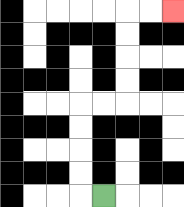{'start': '[4, 8]', 'end': '[7, 0]', 'path_directions': 'L,U,U,U,U,R,R,U,U,U,U,R,R', 'path_coordinates': '[[4, 8], [3, 8], [3, 7], [3, 6], [3, 5], [3, 4], [4, 4], [5, 4], [5, 3], [5, 2], [5, 1], [5, 0], [6, 0], [7, 0]]'}